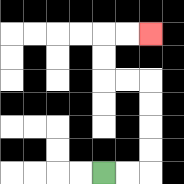{'start': '[4, 7]', 'end': '[6, 1]', 'path_directions': 'R,R,U,U,U,U,L,L,U,U,R,R', 'path_coordinates': '[[4, 7], [5, 7], [6, 7], [6, 6], [6, 5], [6, 4], [6, 3], [5, 3], [4, 3], [4, 2], [4, 1], [5, 1], [6, 1]]'}